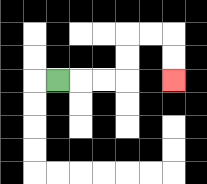{'start': '[2, 3]', 'end': '[7, 3]', 'path_directions': 'R,R,R,U,U,R,R,D,D', 'path_coordinates': '[[2, 3], [3, 3], [4, 3], [5, 3], [5, 2], [5, 1], [6, 1], [7, 1], [7, 2], [7, 3]]'}